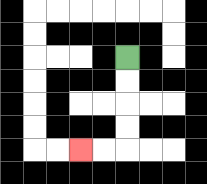{'start': '[5, 2]', 'end': '[3, 6]', 'path_directions': 'D,D,D,D,L,L', 'path_coordinates': '[[5, 2], [5, 3], [5, 4], [5, 5], [5, 6], [4, 6], [3, 6]]'}